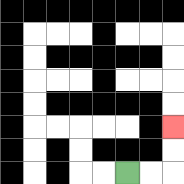{'start': '[5, 7]', 'end': '[7, 5]', 'path_directions': 'R,R,U,U', 'path_coordinates': '[[5, 7], [6, 7], [7, 7], [7, 6], [7, 5]]'}